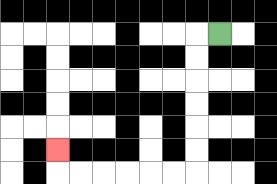{'start': '[9, 1]', 'end': '[2, 6]', 'path_directions': 'L,D,D,D,D,D,D,L,L,L,L,L,L,U', 'path_coordinates': '[[9, 1], [8, 1], [8, 2], [8, 3], [8, 4], [8, 5], [8, 6], [8, 7], [7, 7], [6, 7], [5, 7], [4, 7], [3, 7], [2, 7], [2, 6]]'}